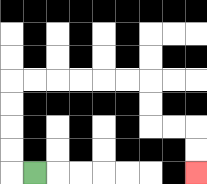{'start': '[1, 7]', 'end': '[8, 7]', 'path_directions': 'L,U,U,U,U,R,R,R,R,R,R,D,D,R,R,D,D', 'path_coordinates': '[[1, 7], [0, 7], [0, 6], [0, 5], [0, 4], [0, 3], [1, 3], [2, 3], [3, 3], [4, 3], [5, 3], [6, 3], [6, 4], [6, 5], [7, 5], [8, 5], [8, 6], [8, 7]]'}